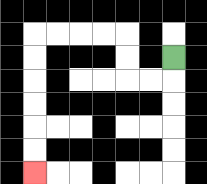{'start': '[7, 2]', 'end': '[1, 7]', 'path_directions': 'D,L,L,U,U,L,L,L,L,D,D,D,D,D,D', 'path_coordinates': '[[7, 2], [7, 3], [6, 3], [5, 3], [5, 2], [5, 1], [4, 1], [3, 1], [2, 1], [1, 1], [1, 2], [1, 3], [1, 4], [1, 5], [1, 6], [1, 7]]'}